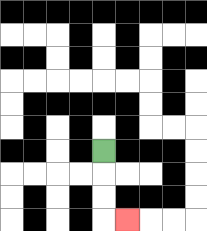{'start': '[4, 6]', 'end': '[5, 9]', 'path_directions': 'D,D,D,R', 'path_coordinates': '[[4, 6], [4, 7], [4, 8], [4, 9], [5, 9]]'}